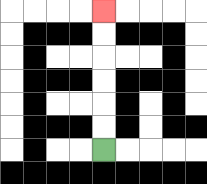{'start': '[4, 6]', 'end': '[4, 0]', 'path_directions': 'U,U,U,U,U,U', 'path_coordinates': '[[4, 6], [4, 5], [4, 4], [4, 3], [4, 2], [4, 1], [4, 0]]'}